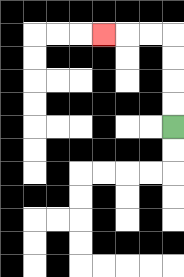{'start': '[7, 5]', 'end': '[4, 1]', 'path_directions': 'U,U,U,U,L,L,L', 'path_coordinates': '[[7, 5], [7, 4], [7, 3], [7, 2], [7, 1], [6, 1], [5, 1], [4, 1]]'}